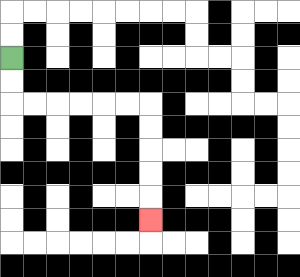{'start': '[0, 2]', 'end': '[6, 9]', 'path_directions': 'D,D,R,R,R,R,R,R,D,D,D,D,D', 'path_coordinates': '[[0, 2], [0, 3], [0, 4], [1, 4], [2, 4], [3, 4], [4, 4], [5, 4], [6, 4], [6, 5], [6, 6], [6, 7], [6, 8], [6, 9]]'}